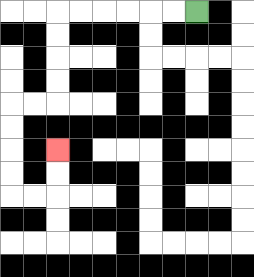{'start': '[8, 0]', 'end': '[2, 6]', 'path_directions': 'L,L,L,L,L,L,D,D,D,D,L,L,D,D,D,D,R,R,U,U', 'path_coordinates': '[[8, 0], [7, 0], [6, 0], [5, 0], [4, 0], [3, 0], [2, 0], [2, 1], [2, 2], [2, 3], [2, 4], [1, 4], [0, 4], [0, 5], [0, 6], [0, 7], [0, 8], [1, 8], [2, 8], [2, 7], [2, 6]]'}